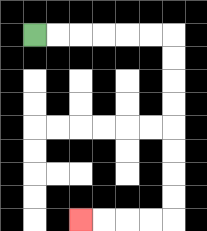{'start': '[1, 1]', 'end': '[3, 9]', 'path_directions': 'R,R,R,R,R,R,D,D,D,D,D,D,D,D,L,L,L,L', 'path_coordinates': '[[1, 1], [2, 1], [3, 1], [4, 1], [5, 1], [6, 1], [7, 1], [7, 2], [7, 3], [7, 4], [7, 5], [7, 6], [7, 7], [7, 8], [7, 9], [6, 9], [5, 9], [4, 9], [3, 9]]'}